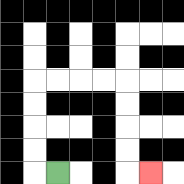{'start': '[2, 7]', 'end': '[6, 7]', 'path_directions': 'L,U,U,U,U,R,R,R,R,D,D,D,D,R', 'path_coordinates': '[[2, 7], [1, 7], [1, 6], [1, 5], [1, 4], [1, 3], [2, 3], [3, 3], [4, 3], [5, 3], [5, 4], [5, 5], [5, 6], [5, 7], [6, 7]]'}